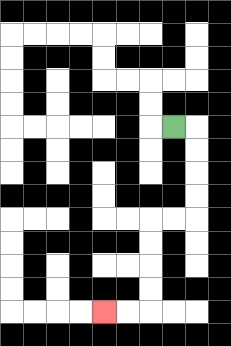{'start': '[7, 5]', 'end': '[4, 13]', 'path_directions': 'R,D,D,D,D,L,L,D,D,D,D,L,L', 'path_coordinates': '[[7, 5], [8, 5], [8, 6], [8, 7], [8, 8], [8, 9], [7, 9], [6, 9], [6, 10], [6, 11], [6, 12], [6, 13], [5, 13], [4, 13]]'}